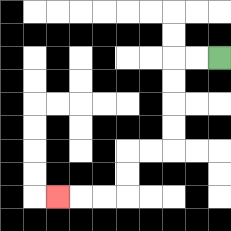{'start': '[9, 2]', 'end': '[2, 8]', 'path_directions': 'L,L,D,D,D,D,L,L,D,D,L,L,L', 'path_coordinates': '[[9, 2], [8, 2], [7, 2], [7, 3], [7, 4], [7, 5], [7, 6], [6, 6], [5, 6], [5, 7], [5, 8], [4, 8], [3, 8], [2, 8]]'}